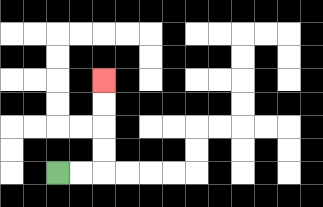{'start': '[2, 7]', 'end': '[4, 3]', 'path_directions': 'R,R,U,U,U,U', 'path_coordinates': '[[2, 7], [3, 7], [4, 7], [4, 6], [4, 5], [4, 4], [4, 3]]'}